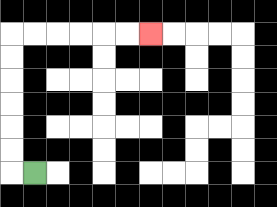{'start': '[1, 7]', 'end': '[6, 1]', 'path_directions': 'L,U,U,U,U,U,U,R,R,R,R,R,R', 'path_coordinates': '[[1, 7], [0, 7], [0, 6], [0, 5], [0, 4], [0, 3], [0, 2], [0, 1], [1, 1], [2, 1], [3, 1], [4, 1], [5, 1], [6, 1]]'}